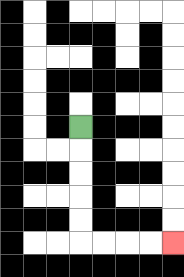{'start': '[3, 5]', 'end': '[7, 10]', 'path_directions': 'D,D,D,D,D,R,R,R,R', 'path_coordinates': '[[3, 5], [3, 6], [3, 7], [3, 8], [3, 9], [3, 10], [4, 10], [5, 10], [6, 10], [7, 10]]'}